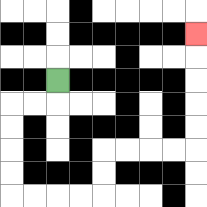{'start': '[2, 3]', 'end': '[8, 1]', 'path_directions': 'D,L,L,D,D,D,D,R,R,R,R,U,U,R,R,R,R,U,U,U,U,U', 'path_coordinates': '[[2, 3], [2, 4], [1, 4], [0, 4], [0, 5], [0, 6], [0, 7], [0, 8], [1, 8], [2, 8], [3, 8], [4, 8], [4, 7], [4, 6], [5, 6], [6, 6], [7, 6], [8, 6], [8, 5], [8, 4], [8, 3], [8, 2], [8, 1]]'}